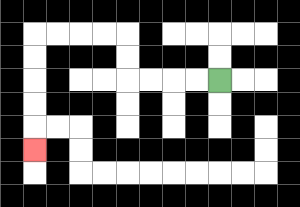{'start': '[9, 3]', 'end': '[1, 6]', 'path_directions': 'L,L,L,L,U,U,L,L,L,L,D,D,D,D,D', 'path_coordinates': '[[9, 3], [8, 3], [7, 3], [6, 3], [5, 3], [5, 2], [5, 1], [4, 1], [3, 1], [2, 1], [1, 1], [1, 2], [1, 3], [1, 4], [1, 5], [1, 6]]'}